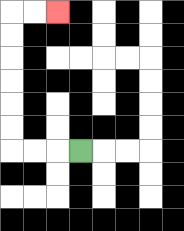{'start': '[3, 6]', 'end': '[2, 0]', 'path_directions': 'L,L,L,U,U,U,U,U,U,R,R', 'path_coordinates': '[[3, 6], [2, 6], [1, 6], [0, 6], [0, 5], [0, 4], [0, 3], [0, 2], [0, 1], [0, 0], [1, 0], [2, 0]]'}